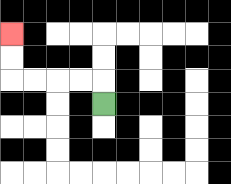{'start': '[4, 4]', 'end': '[0, 1]', 'path_directions': 'U,L,L,L,L,U,U', 'path_coordinates': '[[4, 4], [4, 3], [3, 3], [2, 3], [1, 3], [0, 3], [0, 2], [0, 1]]'}